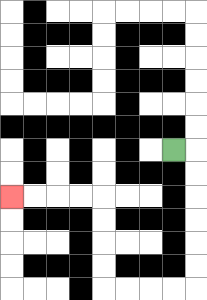{'start': '[7, 6]', 'end': '[0, 8]', 'path_directions': 'R,D,D,D,D,D,D,L,L,L,L,U,U,U,U,L,L,L,L', 'path_coordinates': '[[7, 6], [8, 6], [8, 7], [8, 8], [8, 9], [8, 10], [8, 11], [8, 12], [7, 12], [6, 12], [5, 12], [4, 12], [4, 11], [4, 10], [4, 9], [4, 8], [3, 8], [2, 8], [1, 8], [0, 8]]'}